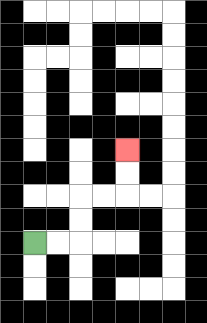{'start': '[1, 10]', 'end': '[5, 6]', 'path_directions': 'R,R,U,U,R,R,U,U', 'path_coordinates': '[[1, 10], [2, 10], [3, 10], [3, 9], [3, 8], [4, 8], [5, 8], [5, 7], [5, 6]]'}